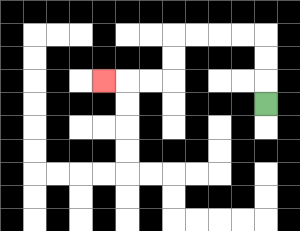{'start': '[11, 4]', 'end': '[4, 3]', 'path_directions': 'U,U,U,L,L,L,L,D,D,L,L,L', 'path_coordinates': '[[11, 4], [11, 3], [11, 2], [11, 1], [10, 1], [9, 1], [8, 1], [7, 1], [7, 2], [7, 3], [6, 3], [5, 3], [4, 3]]'}